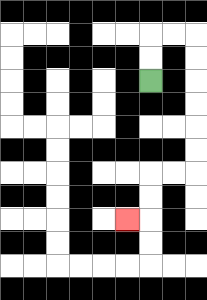{'start': '[6, 3]', 'end': '[5, 9]', 'path_directions': 'U,U,R,R,D,D,D,D,D,D,L,L,D,D,L', 'path_coordinates': '[[6, 3], [6, 2], [6, 1], [7, 1], [8, 1], [8, 2], [8, 3], [8, 4], [8, 5], [8, 6], [8, 7], [7, 7], [6, 7], [6, 8], [6, 9], [5, 9]]'}